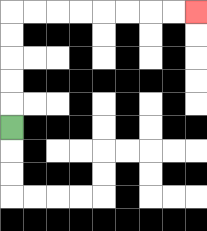{'start': '[0, 5]', 'end': '[8, 0]', 'path_directions': 'U,U,U,U,U,R,R,R,R,R,R,R,R', 'path_coordinates': '[[0, 5], [0, 4], [0, 3], [0, 2], [0, 1], [0, 0], [1, 0], [2, 0], [3, 0], [4, 0], [5, 0], [6, 0], [7, 0], [8, 0]]'}